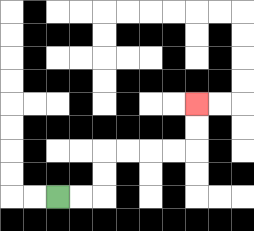{'start': '[2, 8]', 'end': '[8, 4]', 'path_directions': 'R,R,U,U,R,R,R,R,U,U', 'path_coordinates': '[[2, 8], [3, 8], [4, 8], [4, 7], [4, 6], [5, 6], [6, 6], [7, 6], [8, 6], [8, 5], [8, 4]]'}